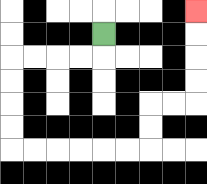{'start': '[4, 1]', 'end': '[8, 0]', 'path_directions': 'D,L,L,L,L,D,D,D,D,R,R,R,R,R,R,U,U,R,R,U,U,U,U', 'path_coordinates': '[[4, 1], [4, 2], [3, 2], [2, 2], [1, 2], [0, 2], [0, 3], [0, 4], [0, 5], [0, 6], [1, 6], [2, 6], [3, 6], [4, 6], [5, 6], [6, 6], [6, 5], [6, 4], [7, 4], [8, 4], [8, 3], [8, 2], [8, 1], [8, 0]]'}